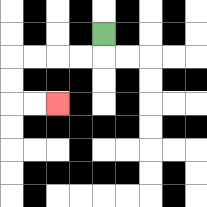{'start': '[4, 1]', 'end': '[2, 4]', 'path_directions': 'D,L,L,L,L,D,D,R,R', 'path_coordinates': '[[4, 1], [4, 2], [3, 2], [2, 2], [1, 2], [0, 2], [0, 3], [0, 4], [1, 4], [2, 4]]'}